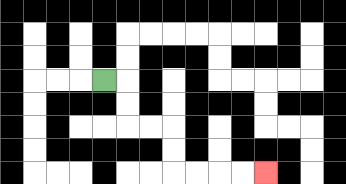{'start': '[4, 3]', 'end': '[11, 7]', 'path_directions': 'R,D,D,R,R,D,D,R,R,R,R', 'path_coordinates': '[[4, 3], [5, 3], [5, 4], [5, 5], [6, 5], [7, 5], [7, 6], [7, 7], [8, 7], [9, 7], [10, 7], [11, 7]]'}